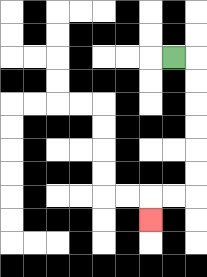{'start': '[7, 2]', 'end': '[6, 9]', 'path_directions': 'R,D,D,D,D,D,D,L,L,D', 'path_coordinates': '[[7, 2], [8, 2], [8, 3], [8, 4], [8, 5], [8, 6], [8, 7], [8, 8], [7, 8], [6, 8], [6, 9]]'}